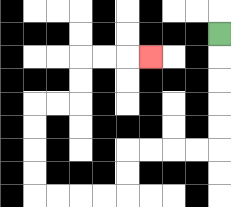{'start': '[9, 1]', 'end': '[6, 2]', 'path_directions': 'D,D,D,D,D,L,L,L,L,D,D,L,L,L,L,U,U,U,U,R,R,U,U,R,R,R', 'path_coordinates': '[[9, 1], [9, 2], [9, 3], [9, 4], [9, 5], [9, 6], [8, 6], [7, 6], [6, 6], [5, 6], [5, 7], [5, 8], [4, 8], [3, 8], [2, 8], [1, 8], [1, 7], [1, 6], [1, 5], [1, 4], [2, 4], [3, 4], [3, 3], [3, 2], [4, 2], [5, 2], [6, 2]]'}